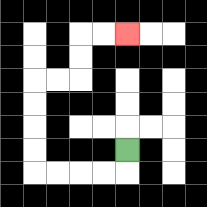{'start': '[5, 6]', 'end': '[5, 1]', 'path_directions': 'D,L,L,L,L,U,U,U,U,R,R,U,U,R,R', 'path_coordinates': '[[5, 6], [5, 7], [4, 7], [3, 7], [2, 7], [1, 7], [1, 6], [1, 5], [1, 4], [1, 3], [2, 3], [3, 3], [3, 2], [3, 1], [4, 1], [5, 1]]'}